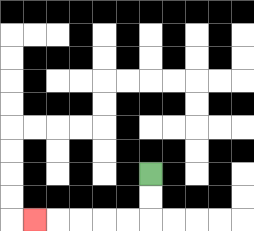{'start': '[6, 7]', 'end': '[1, 9]', 'path_directions': 'D,D,L,L,L,L,L', 'path_coordinates': '[[6, 7], [6, 8], [6, 9], [5, 9], [4, 9], [3, 9], [2, 9], [1, 9]]'}